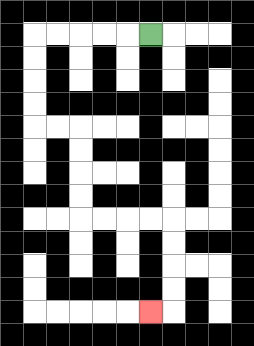{'start': '[6, 1]', 'end': '[6, 13]', 'path_directions': 'L,L,L,L,L,D,D,D,D,R,R,D,D,D,D,R,R,R,R,D,D,D,D,L', 'path_coordinates': '[[6, 1], [5, 1], [4, 1], [3, 1], [2, 1], [1, 1], [1, 2], [1, 3], [1, 4], [1, 5], [2, 5], [3, 5], [3, 6], [3, 7], [3, 8], [3, 9], [4, 9], [5, 9], [6, 9], [7, 9], [7, 10], [7, 11], [7, 12], [7, 13], [6, 13]]'}